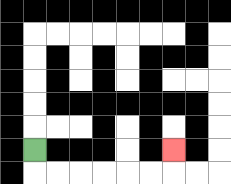{'start': '[1, 6]', 'end': '[7, 6]', 'path_directions': 'D,R,R,R,R,R,R,U', 'path_coordinates': '[[1, 6], [1, 7], [2, 7], [3, 7], [4, 7], [5, 7], [6, 7], [7, 7], [7, 6]]'}